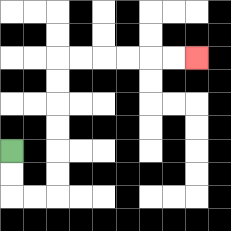{'start': '[0, 6]', 'end': '[8, 2]', 'path_directions': 'D,D,R,R,U,U,U,U,U,U,R,R,R,R,R,R', 'path_coordinates': '[[0, 6], [0, 7], [0, 8], [1, 8], [2, 8], [2, 7], [2, 6], [2, 5], [2, 4], [2, 3], [2, 2], [3, 2], [4, 2], [5, 2], [6, 2], [7, 2], [8, 2]]'}